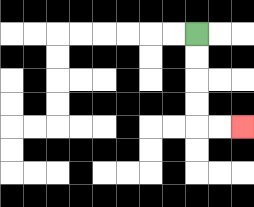{'start': '[8, 1]', 'end': '[10, 5]', 'path_directions': 'D,D,D,D,R,R', 'path_coordinates': '[[8, 1], [8, 2], [8, 3], [8, 4], [8, 5], [9, 5], [10, 5]]'}